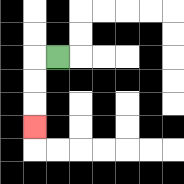{'start': '[2, 2]', 'end': '[1, 5]', 'path_directions': 'L,D,D,D', 'path_coordinates': '[[2, 2], [1, 2], [1, 3], [1, 4], [1, 5]]'}